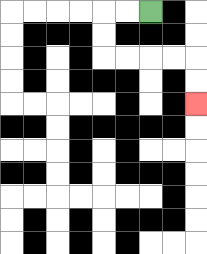{'start': '[6, 0]', 'end': '[8, 4]', 'path_directions': 'L,L,D,D,R,R,R,R,D,D', 'path_coordinates': '[[6, 0], [5, 0], [4, 0], [4, 1], [4, 2], [5, 2], [6, 2], [7, 2], [8, 2], [8, 3], [8, 4]]'}